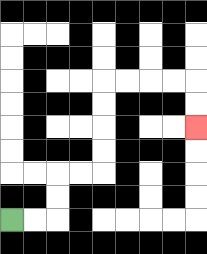{'start': '[0, 9]', 'end': '[8, 5]', 'path_directions': 'R,R,U,U,R,R,U,U,U,U,R,R,R,R,D,D', 'path_coordinates': '[[0, 9], [1, 9], [2, 9], [2, 8], [2, 7], [3, 7], [4, 7], [4, 6], [4, 5], [4, 4], [4, 3], [5, 3], [6, 3], [7, 3], [8, 3], [8, 4], [8, 5]]'}